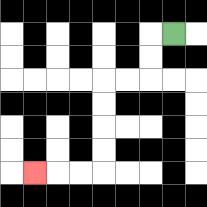{'start': '[7, 1]', 'end': '[1, 7]', 'path_directions': 'L,D,D,L,L,D,D,D,D,L,L,L', 'path_coordinates': '[[7, 1], [6, 1], [6, 2], [6, 3], [5, 3], [4, 3], [4, 4], [4, 5], [4, 6], [4, 7], [3, 7], [2, 7], [1, 7]]'}